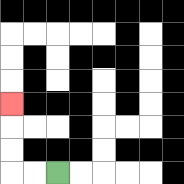{'start': '[2, 7]', 'end': '[0, 4]', 'path_directions': 'L,L,U,U,U', 'path_coordinates': '[[2, 7], [1, 7], [0, 7], [0, 6], [0, 5], [0, 4]]'}